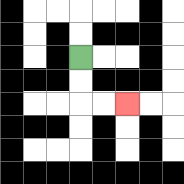{'start': '[3, 2]', 'end': '[5, 4]', 'path_directions': 'D,D,R,R', 'path_coordinates': '[[3, 2], [3, 3], [3, 4], [4, 4], [5, 4]]'}